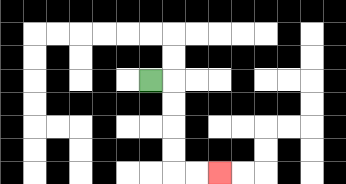{'start': '[6, 3]', 'end': '[9, 7]', 'path_directions': 'R,D,D,D,D,R,R', 'path_coordinates': '[[6, 3], [7, 3], [7, 4], [7, 5], [7, 6], [7, 7], [8, 7], [9, 7]]'}